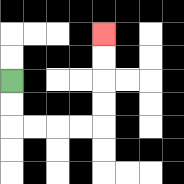{'start': '[0, 3]', 'end': '[4, 1]', 'path_directions': 'D,D,R,R,R,R,U,U,U,U', 'path_coordinates': '[[0, 3], [0, 4], [0, 5], [1, 5], [2, 5], [3, 5], [4, 5], [4, 4], [4, 3], [4, 2], [4, 1]]'}